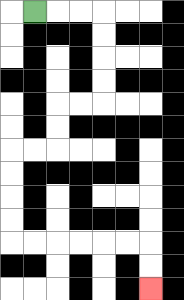{'start': '[1, 0]', 'end': '[6, 12]', 'path_directions': 'R,R,R,D,D,D,D,L,L,D,D,L,L,D,D,D,D,R,R,R,R,R,R,D,D', 'path_coordinates': '[[1, 0], [2, 0], [3, 0], [4, 0], [4, 1], [4, 2], [4, 3], [4, 4], [3, 4], [2, 4], [2, 5], [2, 6], [1, 6], [0, 6], [0, 7], [0, 8], [0, 9], [0, 10], [1, 10], [2, 10], [3, 10], [4, 10], [5, 10], [6, 10], [6, 11], [6, 12]]'}